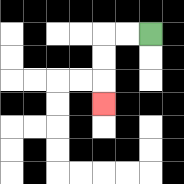{'start': '[6, 1]', 'end': '[4, 4]', 'path_directions': 'L,L,D,D,D', 'path_coordinates': '[[6, 1], [5, 1], [4, 1], [4, 2], [4, 3], [4, 4]]'}